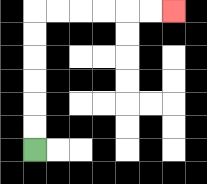{'start': '[1, 6]', 'end': '[7, 0]', 'path_directions': 'U,U,U,U,U,U,R,R,R,R,R,R', 'path_coordinates': '[[1, 6], [1, 5], [1, 4], [1, 3], [1, 2], [1, 1], [1, 0], [2, 0], [3, 0], [4, 0], [5, 0], [6, 0], [7, 0]]'}